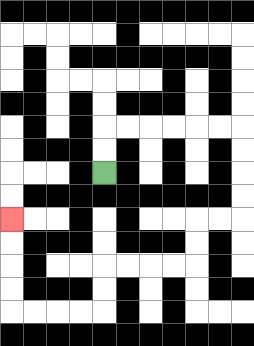{'start': '[4, 7]', 'end': '[0, 9]', 'path_directions': 'U,U,R,R,R,R,R,R,D,D,D,D,L,L,D,D,L,L,L,L,D,D,L,L,L,L,U,U,U,U', 'path_coordinates': '[[4, 7], [4, 6], [4, 5], [5, 5], [6, 5], [7, 5], [8, 5], [9, 5], [10, 5], [10, 6], [10, 7], [10, 8], [10, 9], [9, 9], [8, 9], [8, 10], [8, 11], [7, 11], [6, 11], [5, 11], [4, 11], [4, 12], [4, 13], [3, 13], [2, 13], [1, 13], [0, 13], [0, 12], [0, 11], [0, 10], [0, 9]]'}